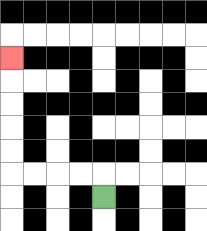{'start': '[4, 8]', 'end': '[0, 2]', 'path_directions': 'U,L,L,L,L,U,U,U,U,U', 'path_coordinates': '[[4, 8], [4, 7], [3, 7], [2, 7], [1, 7], [0, 7], [0, 6], [0, 5], [0, 4], [0, 3], [0, 2]]'}